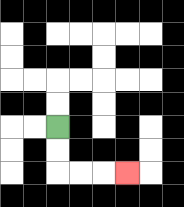{'start': '[2, 5]', 'end': '[5, 7]', 'path_directions': 'D,D,R,R,R', 'path_coordinates': '[[2, 5], [2, 6], [2, 7], [3, 7], [4, 7], [5, 7]]'}